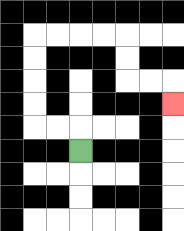{'start': '[3, 6]', 'end': '[7, 4]', 'path_directions': 'U,L,L,U,U,U,U,R,R,R,R,D,D,R,R,D', 'path_coordinates': '[[3, 6], [3, 5], [2, 5], [1, 5], [1, 4], [1, 3], [1, 2], [1, 1], [2, 1], [3, 1], [4, 1], [5, 1], [5, 2], [5, 3], [6, 3], [7, 3], [7, 4]]'}